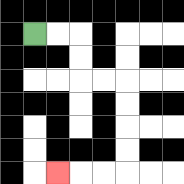{'start': '[1, 1]', 'end': '[2, 7]', 'path_directions': 'R,R,D,D,R,R,D,D,D,D,L,L,L', 'path_coordinates': '[[1, 1], [2, 1], [3, 1], [3, 2], [3, 3], [4, 3], [5, 3], [5, 4], [5, 5], [5, 6], [5, 7], [4, 7], [3, 7], [2, 7]]'}